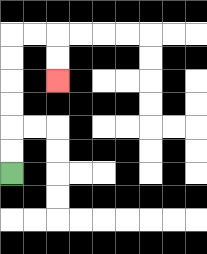{'start': '[0, 7]', 'end': '[2, 3]', 'path_directions': 'U,U,U,U,U,U,R,R,D,D', 'path_coordinates': '[[0, 7], [0, 6], [0, 5], [0, 4], [0, 3], [0, 2], [0, 1], [1, 1], [2, 1], [2, 2], [2, 3]]'}